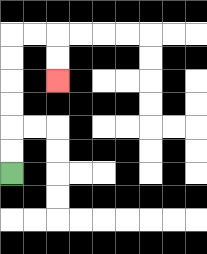{'start': '[0, 7]', 'end': '[2, 3]', 'path_directions': 'U,U,U,U,U,U,R,R,D,D', 'path_coordinates': '[[0, 7], [0, 6], [0, 5], [0, 4], [0, 3], [0, 2], [0, 1], [1, 1], [2, 1], [2, 2], [2, 3]]'}